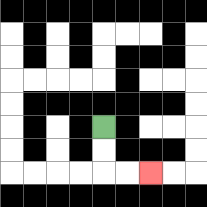{'start': '[4, 5]', 'end': '[6, 7]', 'path_directions': 'D,D,R,R', 'path_coordinates': '[[4, 5], [4, 6], [4, 7], [5, 7], [6, 7]]'}